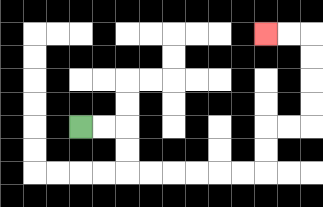{'start': '[3, 5]', 'end': '[11, 1]', 'path_directions': 'R,R,D,D,R,R,R,R,R,R,U,U,R,R,U,U,U,U,L,L', 'path_coordinates': '[[3, 5], [4, 5], [5, 5], [5, 6], [5, 7], [6, 7], [7, 7], [8, 7], [9, 7], [10, 7], [11, 7], [11, 6], [11, 5], [12, 5], [13, 5], [13, 4], [13, 3], [13, 2], [13, 1], [12, 1], [11, 1]]'}